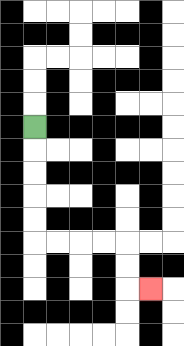{'start': '[1, 5]', 'end': '[6, 12]', 'path_directions': 'D,D,D,D,D,R,R,R,R,D,D,R', 'path_coordinates': '[[1, 5], [1, 6], [1, 7], [1, 8], [1, 9], [1, 10], [2, 10], [3, 10], [4, 10], [5, 10], [5, 11], [5, 12], [6, 12]]'}